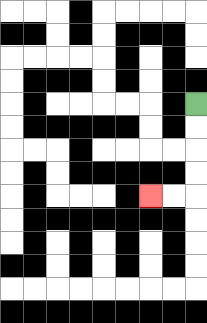{'start': '[8, 4]', 'end': '[6, 8]', 'path_directions': 'D,D,D,D,L,L', 'path_coordinates': '[[8, 4], [8, 5], [8, 6], [8, 7], [8, 8], [7, 8], [6, 8]]'}